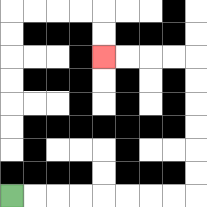{'start': '[0, 8]', 'end': '[4, 2]', 'path_directions': 'R,R,R,R,R,R,R,R,U,U,U,U,U,U,L,L,L,L', 'path_coordinates': '[[0, 8], [1, 8], [2, 8], [3, 8], [4, 8], [5, 8], [6, 8], [7, 8], [8, 8], [8, 7], [8, 6], [8, 5], [8, 4], [8, 3], [8, 2], [7, 2], [6, 2], [5, 2], [4, 2]]'}